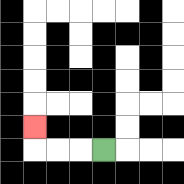{'start': '[4, 6]', 'end': '[1, 5]', 'path_directions': 'L,L,L,U', 'path_coordinates': '[[4, 6], [3, 6], [2, 6], [1, 6], [1, 5]]'}